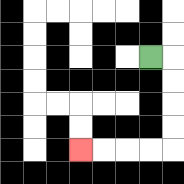{'start': '[6, 2]', 'end': '[3, 6]', 'path_directions': 'R,D,D,D,D,L,L,L,L', 'path_coordinates': '[[6, 2], [7, 2], [7, 3], [7, 4], [7, 5], [7, 6], [6, 6], [5, 6], [4, 6], [3, 6]]'}